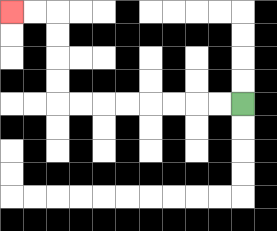{'start': '[10, 4]', 'end': '[0, 0]', 'path_directions': 'L,L,L,L,L,L,L,L,U,U,U,U,L,L', 'path_coordinates': '[[10, 4], [9, 4], [8, 4], [7, 4], [6, 4], [5, 4], [4, 4], [3, 4], [2, 4], [2, 3], [2, 2], [2, 1], [2, 0], [1, 0], [0, 0]]'}